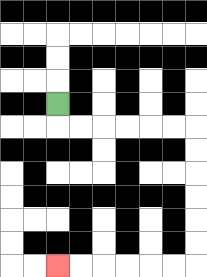{'start': '[2, 4]', 'end': '[2, 11]', 'path_directions': 'D,R,R,R,R,R,R,D,D,D,D,D,D,L,L,L,L,L,L', 'path_coordinates': '[[2, 4], [2, 5], [3, 5], [4, 5], [5, 5], [6, 5], [7, 5], [8, 5], [8, 6], [8, 7], [8, 8], [8, 9], [8, 10], [8, 11], [7, 11], [6, 11], [5, 11], [4, 11], [3, 11], [2, 11]]'}